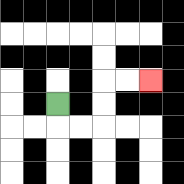{'start': '[2, 4]', 'end': '[6, 3]', 'path_directions': 'D,R,R,U,U,R,R', 'path_coordinates': '[[2, 4], [2, 5], [3, 5], [4, 5], [4, 4], [4, 3], [5, 3], [6, 3]]'}